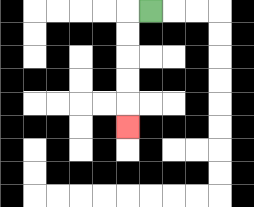{'start': '[6, 0]', 'end': '[5, 5]', 'path_directions': 'L,D,D,D,D,D', 'path_coordinates': '[[6, 0], [5, 0], [5, 1], [5, 2], [5, 3], [5, 4], [5, 5]]'}